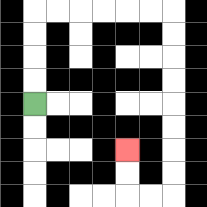{'start': '[1, 4]', 'end': '[5, 6]', 'path_directions': 'U,U,U,U,R,R,R,R,R,R,D,D,D,D,D,D,D,D,L,L,U,U', 'path_coordinates': '[[1, 4], [1, 3], [1, 2], [1, 1], [1, 0], [2, 0], [3, 0], [4, 0], [5, 0], [6, 0], [7, 0], [7, 1], [7, 2], [7, 3], [7, 4], [7, 5], [7, 6], [7, 7], [7, 8], [6, 8], [5, 8], [5, 7], [5, 6]]'}